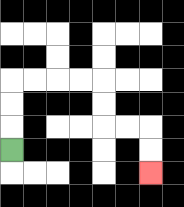{'start': '[0, 6]', 'end': '[6, 7]', 'path_directions': 'U,U,U,R,R,R,R,D,D,R,R,D,D', 'path_coordinates': '[[0, 6], [0, 5], [0, 4], [0, 3], [1, 3], [2, 3], [3, 3], [4, 3], [4, 4], [4, 5], [5, 5], [6, 5], [6, 6], [6, 7]]'}